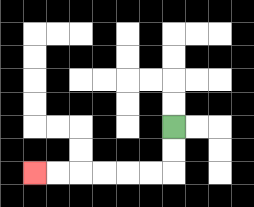{'start': '[7, 5]', 'end': '[1, 7]', 'path_directions': 'D,D,L,L,L,L,L,L', 'path_coordinates': '[[7, 5], [7, 6], [7, 7], [6, 7], [5, 7], [4, 7], [3, 7], [2, 7], [1, 7]]'}